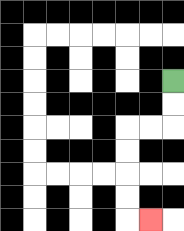{'start': '[7, 3]', 'end': '[6, 9]', 'path_directions': 'D,D,L,L,D,D,D,D,R', 'path_coordinates': '[[7, 3], [7, 4], [7, 5], [6, 5], [5, 5], [5, 6], [5, 7], [5, 8], [5, 9], [6, 9]]'}